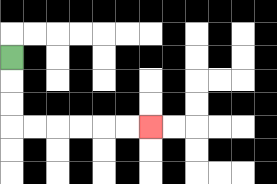{'start': '[0, 2]', 'end': '[6, 5]', 'path_directions': 'D,D,D,R,R,R,R,R,R', 'path_coordinates': '[[0, 2], [0, 3], [0, 4], [0, 5], [1, 5], [2, 5], [3, 5], [4, 5], [5, 5], [6, 5]]'}